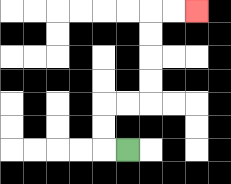{'start': '[5, 6]', 'end': '[8, 0]', 'path_directions': 'L,U,U,R,R,U,U,U,U,R,R', 'path_coordinates': '[[5, 6], [4, 6], [4, 5], [4, 4], [5, 4], [6, 4], [6, 3], [6, 2], [6, 1], [6, 0], [7, 0], [8, 0]]'}